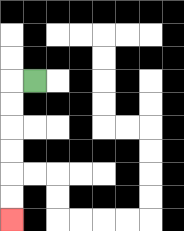{'start': '[1, 3]', 'end': '[0, 9]', 'path_directions': 'L,D,D,D,D,D,D', 'path_coordinates': '[[1, 3], [0, 3], [0, 4], [0, 5], [0, 6], [0, 7], [0, 8], [0, 9]]'}